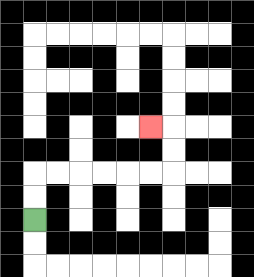{'start': '[1, 9]', 'end': '[6, 5]', 'path_directions': 'U,U,R,R,R,R,R,R,U,U,L', 'path_coordinates': '[[1, 9], [1, 8], [1, 7], [2, 7], [3, 7], [4, 7], [5, 7], [6, 7], [7, 7], [7, 6], [7, 5], [6, 5]]'}